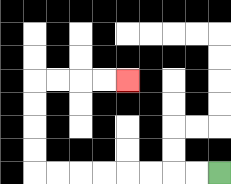{'start': '[9, 7]', 'end': '[5, 3]', 'path_directions': 'L,L,L,L,L,L,L,L,U,U,U,U,R,R,R,R', 'path_coordinates': '[[9, 7], [8, 7], [7, 7], [6, 7], [5, 7], [4, 7], [3, 7], [2, 7], [1, 7], [1, 6], [1, 5], [1, 4], [1, 3], [2, 3], [3, 3], [4, 3], [5, 3]]'}